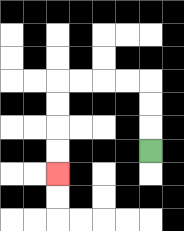{'start': '[6, 6]', 'end': '[2, 7]', 'path_directions': 'U,U,U,L,L,L,L,D,D,D,D', 'path_coordinates': '[[6, 6], [6, 5], [6, 4], [6, 3], [5, 3], [4, 3], [3, 3], [2, 3], [2, 4], [2, 5], [2, 6], [2, 7]]'}